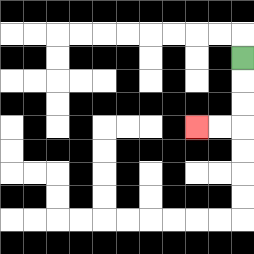{'start': '[10, 2]', 'end': '[8, 5]', 'path_directions': 'D,D,D,L,L', 'path_coordinates': '[[10, 2], [10, 3], [10, 4], [10, 5], [9, 5], [8, 5]]'}